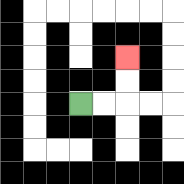{'start': '[3, 4]', 'end': '[5, 2]', 'path_directions': 'R,R,U,U', 'path_coordinates': '[[3, 4], [4, 4], [5, 4], [5, 3], [5, 2]]'}